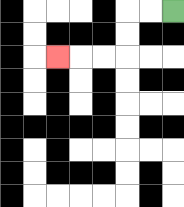{'start': '[7, 0]', 'end': '[2, 2]', 'path_directions': 'L,L,D,D,L,L,L', 'path_coordinates': '[[7, 0], [6, 0], [5, 0], [5, 1], [5, 2], [4, 2], [3, 2], [2, 2]]'}